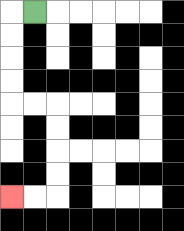{'start': '[1, 0]', 'end': '[0, 8]', 'path_directions': 'L,D,D,D,D,R,R,D,D,D,D,L,L', 'path_coordinates': '[[1, 0], [0, 0], [0, 1], [0, 2], [0, 3], [0, 4], [1, 4], [2, 4], [2, 5], [2, 6], [2, 7], [2, 8], [1, 8], [0, 8]]'}